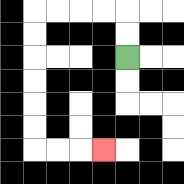{'start': '[5, 2]', 'end': '[4, 6]', 'path_directions': 'U,U,L,L,L,L,D,D,D,D,D,D,R,R,R', 'path_coordinates': '[[5, 2], [5, 1], [5, 0], [4, 0], [3, 0], [2, 0], [1, 0], [1, 1], [1, 2], [1, 3], [1, 4], [1, 5], [1, 6], [2, 6], [3, 6], [4, 6]]'}